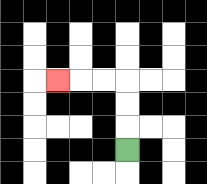{'start': '[5, 6]', 'end': '[2, 3]', 'path_directions': 'U,U,U,L,L,L', 'path_coordinates': '[[5, 6], [5, 5], [5, 4], [5, 3], [4, 3], [3, 3], [2, 3]]'}